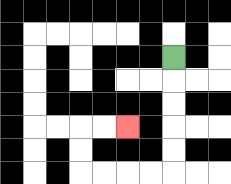{'start': '[7, 2]', 'end': '[5, 5]', 'path_directions': 'D,D,D,D,D,L,L,L,L,U,U,R,R', 'path_coordinates': '[[7, 2], [7, 3], [7, 4], [7, 5], [7, 6], [7, 7], [6, 7], [5, 7], [4, 7], [3, 7], [3, 6], [3, 5], [4, 5], [5, 5]]'}